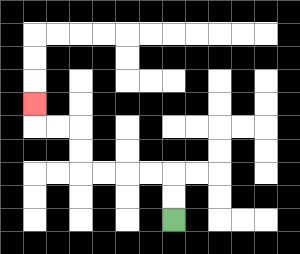{'start': '[7, 9]', 'end': '[1, 4]', 'path_directions': 'U,U,L,L,L,L,U,U,L,L,U', 'path_coordinates': '[[7, 9], [7, 8], [7, 7], [6, 7], [5, 7], [4, 7], [3, 7], [3, 6], [3, 5], [2, 5], [1, 5], [1, 4]]'}